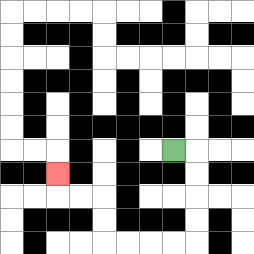{'start': '[7, 6]', 'end': '[2, 7]', 'path_directions': 'R,D,D,D,D,L,L,L,L,U,U,L,L,U', 'path_coordinates': '[[7, 6], [8, 6], [8, 7], [8, 8], [8, 9], [8, 10], [7, 10], [6, 10], [5, 10], [4, 10], [4, 9], [4, 8], [3, 8], [2, 8], [2, 7]]'}